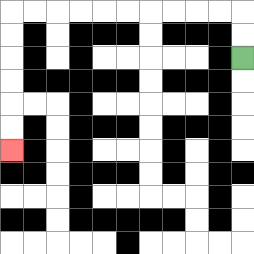{'start': '[10, 2]', 'end': '[0, 6]', 'path_directions': 'U,U,L,L,L,L,L,L,L,L,L,L,D,D,D,D,D,D', 'path_coordinates': '[[10, 2], [10, 1], [10, 0], [9, 0], [8, 0], [7, 0], [6, 0], [5, 0], [4, 0], [3, 0], [2, 0], [1, 0], [0, 0], [0, 1], [0, 2], [0, 3], [0, 4], [0, 5], [0, 6]]'}